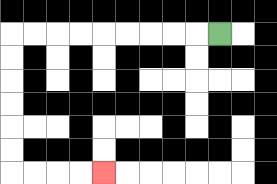{'start': '[9, 1]', 'end': '[4, 7]', 'path_directions': 'L,L,L,L,L,L,L,L,L,D,D,D,D,D,D,R,R,R,R', 'path_coordinates': '[[9, 1], [8, 1], [7, 1], [6, 1], [5, 1], [4, 1], [3, 1], [2, 1], [1, 1], [0, 1], [0, 2], [0, 3], [0, 4], [0, 5], [0, 6], [0, 7], [1, 7], [2, 7], [3, 7], [4, 7]]'}